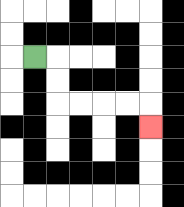{'start': '[1, 2]', 'end': '[6, 5]', 'path_directions': 'R,D,D,R,R,R,R,D', 'path_coordinates': '[[1, 2], [2, 2], [2, 3], [2, 4], [3, 4], [4, 4], [5, 4], [6, 4], [6, 5]]'}